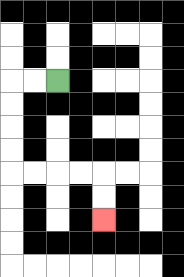{'start': '[2, 3]', 'end': '[4, 9]', 'path_directions': 'L,L,D,D,D,D,R,R,R,R,D,D', 'path_coordinates': '[[2, 3], [1, 3], [0, 3], [0, 4], [0, 5], [0, 6], [0, 7], [1, 7], [2, 7], [3, 7], [4, 7], [4, 8], [4, 9]]'}